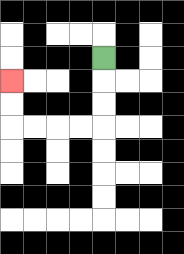{'start': '[4, 2]', 'end': '[0, 3]', 'path_directions': 'D,D,D,L,L,L,L,U,U', 'path_coordinates': '[[4, 2], [4, 3], [4, 4], [4, 5], [3, 5], [2, 5], [1, 5], [0, 5], [0, 4], [0, 3]]'}